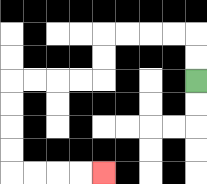{'start': '[8, 3]', 'end': '[4, 7]', 'path_directions': 'U,U,L,L,L,L,D,D,L,L,L,L,D,D,D,D,R,R,R,R', 'path_coordinates': '[[8, 3], [8, 2], [8, 1], [7, 1], [6, 1], [5, 1], [4, 1], [4, 2], [4, 3], [3, 3], [2, 3], [1, 3], [0, 3], [0, 4], [0, 5], [0, 6], [0, 7], [1, 7], [2, 7], [3, 7], [4, 7]]'}